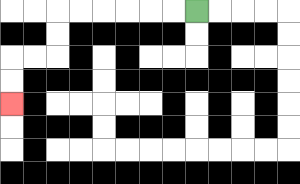{'start': '[8, 0]', 'end': '[0, 4]', 'path_directions': 'L,L,L,L,L,L,D,D,L,L,D,D', 'path_coordinates': '[[8, 0], [7, 0], [6, 0], [5, 0], [4, 0], [3, 0], [2, 0], [2, 1], [2, 2], [1, 2], [0, 2], [0, 3], [0, 4]]'}